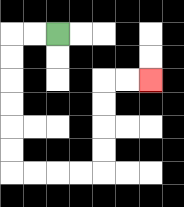{'start': '[2, 1]', 'end': '[6, 3]', 'path_directions': 'L,L,D,D,D,D,D,D,R,R,R,R,U,U,U,U,R,R', 'path_coordinates': '[[2, 1], [1, 1], [0, 1], [0, 2], [0, 3], [0, 4], [0, 5], [0, 6], [0, 7], [1, 7], [2, 7], [3, 7], [4, 7], [4, 6], [4, 5], [4, 4], [4, 3], [5, 3], [6, 3]]'}